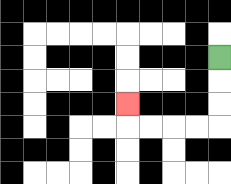{'start': '[9, 2]', 'end': '[5, 4]', 'path_directions': 'D,D,D,L,L,L,L,U', 'path_coordinates': '[[9, 2], [9, 3], [9, 4], [9, 5], [8, 5], [7, 5], [6, 5], [5, 5], [5, 4]]'}